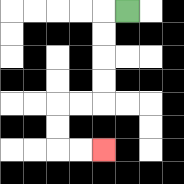{'start': '[5, 0]', 'end': '[4, 6]', 'path_directions': 'L,D,D,D,D,L,L,D,D,R,R', 'path_coordinates': '[[5, 0], [4, 0], [4, 1], [4, 2], [4, 3], [4, 4], [3, 4], [2, 4], [2, 5], [2, 6], [3, 6], [4, 6]]'}